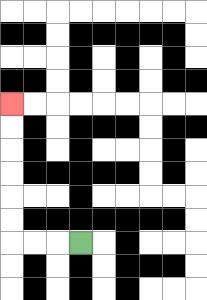{'start': '[3, 10]', 'end': '[0, 4]', 'path_directions': 'L,L,L,U,U,U,U,U,U', 'path_coordinates': '[[3, 10], [2, 10], [1, 10], [0, 10], [0, 9], [0, 8], [0, 7], [0, 6], [0, 5], [0, 4]]'}